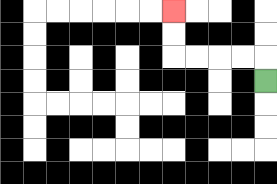{'start': '[11, 3]', 'end': '[7, 0]', 'path_directions': 'U,L,L,L,L,U,U', 'path_coordinates': '[[11, 3], [11, 2], [10, 2], [9, 2], [8, 2], [7, 2], [7, 1], [7, 0]]'}